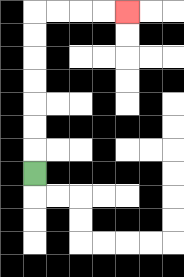{'start': '[1, 7]', 'end': '[5, 0]', 'path_directions': 'U,U,U,U,U,U,U,R,R,R,R', 'path_coordinates': '[[1, 7], [1, 6], [1, 5], [1, 4], [1, 3], [1, 2], [1, 1], [1, 0], [2, 0], [3, 0], [4, 0], [5, 0]]'}